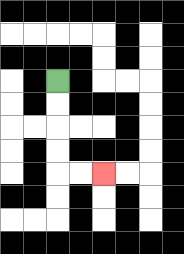{'start': '[2, 3]', 'end': '[4, 7]', 'path_directions': 'D,D,D,D,R,R', 'path_coordinates': '[[2, 3], [2, 4], [2, 5], [2, 6], [2, 7], [3, 7], [4, 7]]'}